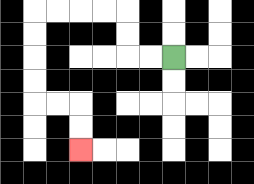{'start': '[7, 2]', 'end': '[3, 6]', 'path_directions': 'L,L,U,U,L,L,L,L,D,D,D,D,R,R,D,D', 'path_coordinates': '[[7, 2], [6, 2], [5, 2], [5, 1], [5, 0], [4, 0], [3, 0], [2, 0], [1, 0], [1, 1], [1, 2], [1, 3], [1, 4], [2, 4], [3, 4], [3, 5], [3, 6]]'}